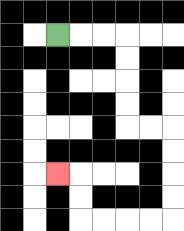{'start': '[2, 1]', 'end': '[2, 7]', 'path_directions': 'R,R,R,D,D,D,D,R,R,D,D,D,D,L,L,L,L,U,U,L', 'path_coordinates': '[[2, 1], [3, 1], [4, 1], [5, 1], [5, 2], [5, 3], [5, 4], [5, 5], [6, 5], [7, 5], [7, 6], [7, 7], [7, 8], [7, 9], [6, 9], [5, 9], [4, 9], [3, 9], [3, 8], [3, 7], [2, 7]]'}